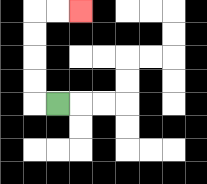{'start': '[2, 4]', 'end': '[3, 0]', 'path_directions': 'L,U,U,U,U,R,R', 'path_coordinates': '[[2, 4], [1, 4], [1, 3], [1, 2], [1, 1], [1, 0], [2, 0], [3, 0]]'}